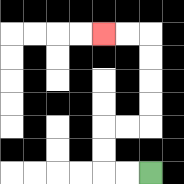{'start': '[6, 7]', 'end': '[4, 1]', 'path_directions': 'L,L,U,U,R,R,U,U,U,U,L,L', 'path_coordinates': '[[6, 7], [5, 7], [4, 7], [4, 6], [4, 5], [5, 5], [6, 5], [6, 4], [6, 3], [6, 2], [6, 1], [5, 1], [4, 1]]'}